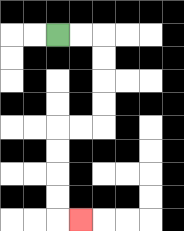{'start': '[2, 1]', 'end': '[3, 9]', 'path_directions': 'R,R,D,D,D,D,L,L,D,D,D,D,R', 'path_coordinates': '[[2, 1], [3, 1], [4, 1], [4, 2], [4, 3], [4, 4], [4, 5], [3, 5], [2, 5], [2, 6], [2, 7], [2, 8], [2, 9], [3, 9]]'}